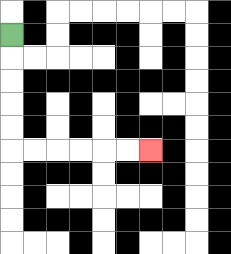{'start': '[0, 1]', 'end': '[6, 6]', 'path_directions': 'D,D,D,D,D,R,R,R,R,R,R', 'path_coordinates': '[[0, 1], [0, 2], [0, 3], [0, 4], [0, 5], [0, 6], [1, 6], [2, 6], [3, 6], [4, 6], [5, 6], [6, 6]]'}